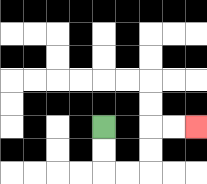{'start': '[4, 5]', 'end': '[8, 5]', 'path_directions': 'D,D,R,R,U,U,R,R', 'path_coordinates': '[[4, 5], [4, 6], [4, 7], [5, 7], [6, 7], [6, 6], [6, 5], [7, 5], [8, 5]]'}